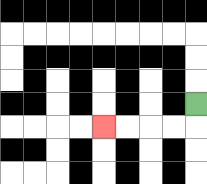{'start': '[8, 4]', 'end': '[4, 5]', 'path_directions': 'D,L,L,L,L', 'path_coordinates': '[[8, 4], [8, 5], [7, 5], [6, 5], [5, 5], [4, 5]]'}